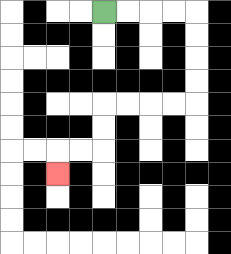{'start': '[4, 0]', 'end': '[2, 7]', 'path_directions': 'R,R,R,R,D,D,D,D,L,L,L,L,D,D,L,L,D', 'path_coordinates': '[[4, 0], [5, 0], [6, 0], [7, 0], [8, 0], [8, 1], [8, 2], [8, 3], [8, 4], [7, 4], [6, 4], [5, 4], [4, 4], [4, 5], [4, 6], [3, 6], [2, 6], [2, 7]]'}